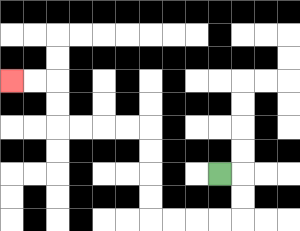{'start': '[9, 7]', 'end': '[0, 3]', 'path_directions': 'R,D,D,L,L,L,L,U,U,U,U,L,L,L,L,U,U,L,L', 'path_coordinates': '[[9, 7], [10, 7], [10, 8], [10, 9], [9, 9], [8, 9], [7, 9], [6, 9], [6, 8], [6, 7], [6, 6], [6, 5], [5, 5], [4, 5], [3, 5], [2, 5], [2, 4], [2, 3], [1, 3], [0, 3]]'}